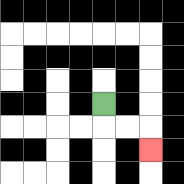{'start': '[4, 4]', 'end': '[6, 6]', 'path_directions': 'D,R,R,D', 'path_coordinates': '[[4, 4], [4, 5], [5, 5], [6, 5], [6, 6]]'}